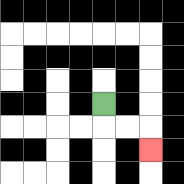{'start': '[4, 4]', 'end': '[6, 6]', 'path_directions': 'D,R,R,D', 'path_coordinates': '[[4, 4], [4, 5], [5, 5], [6, 5], [6, 6]]'}